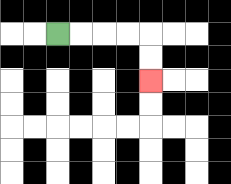{'start': '[2, 1]', 'end': '[6, 3]', 'path_directions': 'R,R,R,R,D,D', 'path_coordinates': '[[2, 1], [3, 1], [4, 1], [5, 1], [6, 1], [6, 2], [6, 3]]'}